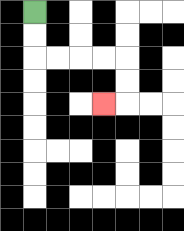{'start': '[1, 0]', 'end': '[4, 4]', 'path_directions': 'D,D,R,R,R,R,D,D,L', 'path_coordinates': '[[1, 0], [1, 1], [1, 2], [2, 2], [3, 2], [4, 2], [5, 2], [5, 3], [5, 4], [4, 4]]'}